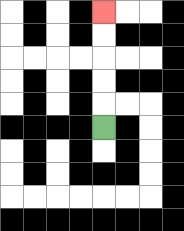{'start': '[4, 5]', 'end': '[4, 0]', 'path_directions': 'U,U,U,U,U', 'path_coordinates': '[[4, 5], [4, 4], [4, 3], [4, 2], [4, 1], [4, 0]]'}